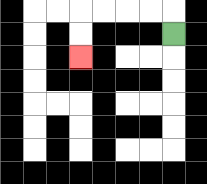{'start': '[7, 1]', 'end': '[3, 2]', 'path_directions': 'U,L,L,L,L,D,D', 'path_coordinates': '[[7, 1], [7, 0], [6, 0], [5, 0], [4, 0], [3, 0], [3, 1], [3, 2]]'}